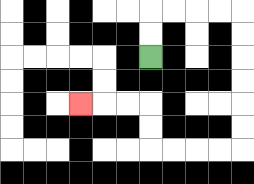{'start': '[6, 2]', 'end': '[3, 4]', 'path_directions': 'U,U,R,R,R,R,D,D,D,D,D,D,L,L,L,L,U,U,L,L,L', 'path_coordinates': '[[6, 2], [6, 1], [6, 0], [7, 0], [8, 0], [9, 0], [10, 0], [10, 1], [10, 2], [10, 3], [10, 4], [10, 5], [10, 6], [9, 6], [8, 6], [7, 6], [6, 6], [6, 5], [6, 4], [5, 4], [4, 4], [3, 4]]'}